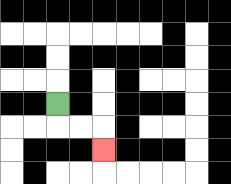{'start': '[2, 4]', 'end': '[4, 6]', 'path_directions': 'D,R,R,D', 'path_coordinates': '[[2, 4], [2, 5], [3, 5], [4, 5], [4, 6]]'}